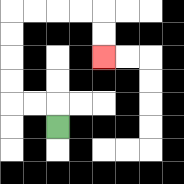{'start': '[2, 5]', 'end': '[4, 2]', 'path_directions': 'U,L,L,U,U,U,U,R,R,R,R,D,D', 'path_coordinates': '[[2, 5], [2, 4], [1, 4], [0, 4], [0, 3], [0, 2], [0, 1], [0, 0], [1, 0], [2, 0], [3, 0], [4, 0], [4, 1], [4, 2]]'}